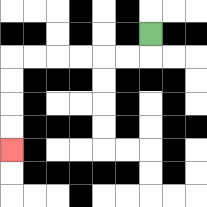{'start': '[6, 1]', 'end': '[0, 6]', 'path_directions': 'D,L,L,L,L,L,L,D,D,D,D', 'path_coordinates': '[[6, 1], [6, 2], [5, 2], [4, 2], [3, 2], [2, 2], [1, 2], [0, 2], [0, 3], [0, 4], [0, 5], [0, 6]]'}